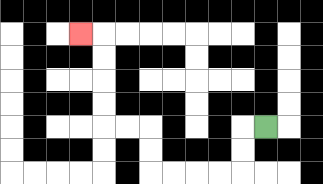{'start': '[11, 5]', 'end': '[3, 1]', 'path_directions': 'L,D,D,L,L,L,L,U,U,L,L,U,U,U,U,L', 'path_coordinates': '[[11, 5], [10, 5], [10, 6], [10, 7], [9, 7], [8, 7], [7, 7], [6, 7], [6, 6], [6, 5], [5, 5], [4, 5], [4, 4], [4, 3], [4, 2], [4, 1], [3, 1]]'}